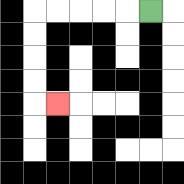{'start': '[6, 0]', 'end': '[2, 4]', 'path_directions': 'L,L,L,L,L,D,D,D,D,R', 'path_coordinates': '[[6, 0], [5, 0], [4, 0], [3, 0], [2, 0], [1, 0], [1, 1], [1, 2], [1, 3], [1, 4], [2, 4]]'}